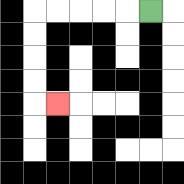{'start': '[6, 0]', 'end': '[2, 4]', 'path_directions': 'L,L,L,L,L,D,D,D,D,R', 'path_coordinates': '[[6, 0], [5, 0], [4, 0], [3, 0], [2, 0], [1, 0], [1, 1], [1, 2], [1, 3], [1, 4], [2, 4]]'}